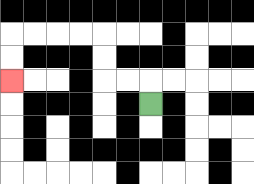{'start': '[6, 4]', 'end': '[0, 3]', 'path_directions': 'U,L,L,U,U,L,L,L,L,D,D', 'path_coordinates': '[[6, 4], [6, 3], [5, 3], [4, 3], [4, 2], [4, 1], [3, 1], [2, 1], [1, 1], [0, 1], [0, 2], [0, 3]]'}